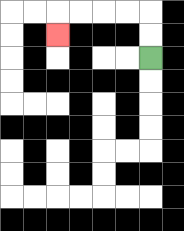{'start': '[6, 2]', 'end': '[2, 1]', 'path_directions': 'U,U,L,L,L,L,D', 'path_coordinates': '[[6, 2], [6, 1], [6, 0], [5, 0], [4, 0], [3, 0], [2, 0], [2, 1]]'}